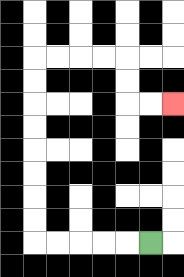{'start': '[6, 10]', 'end': '[7, 4]', 'path_directions': 'L,L,L,L,L,U,U,U,U,U,U,U,U,R,R,R,R,D,D,R,R', 'path_coordinates': '[[6, 10], [5, 10], [4, 10], [3, 10], [2, 10], [1, 10], [1, 9], [1, 8], [1, 7], [1, 6], [1, 5], [1, 4], [1, 3], [1, 2], [2, 2], [3, 2], [4, 2], [5, 2], [5, 3], [5, 4], [6, 4], [7, 4]]'}